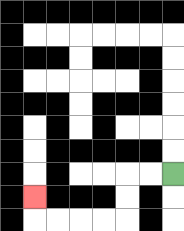{'start': '[7, 7]', 'end': '[1, 8]', 'path_directions': 'L,L,D,D,L,L,L,L,U', 'path_coordinates': '[[7, 7], [6, 7], [5, 7], [5, 8], [5, 9], [4, 9], [3, 9], [2, 9], [1, 9], [1, 8]]'}